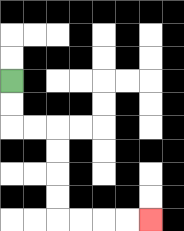{'start': '[0, 3]', 'end': '[6, 9]', 'path_directions': 'D,D,R,R,D,D,D,D,R,R,R,R', 'path_coordinates': '[[0, 3], [0, 4], [0, 5], [1, 5], [2, 5], [2, 6], [2, 7], [2, 8], [2, 9], [3, 9], [4, 9], [5, 9], [6, 9]]'}